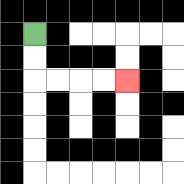{'start': '[1, 1]', 'end': '[5, 3]', 'path_directions': 'D,D,R,R,R,R', 'path_coordinates': '[[1, 1], [1, 2], [1, 3], [2, 3], [3, 3], [4, 3], [5, 3]]'}